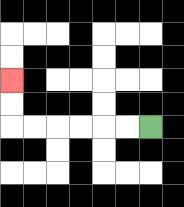{'start': '[6, 5]', 'end': '[0, 3]', 'path_directions': 'L,L,L,L,L,L,U,U', 'path_coordinates': '[[6, 5], [5, 5], [4, 5], [3, 5], [2, 5], [1, 5], [0, 5], [0, 4], [0, 3]]'}